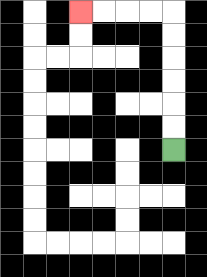{'start': '[7, 6]', 'end': '[3, 0]', 'path_directions': 'U,U,U,U,U,U,L,L,L,L', 'path_coordinates': '[[7, 6], [7, 5], [7, 4], [7, 3], [7, 2], [7, 1], [7, 0], [6, 0], [5, 0], [4, 0], [3, 0]]'}